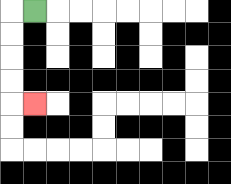{'start': '[1, 0]', 'end': '[1, 4]', 'path_directions': 'L,D,D,D,D,R', 'path_coordinates': '[[1, 0], [0, 0], [0, 1], [0, 2], [0, 3], [0, 4], [1, 4]]'}